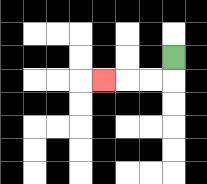{'start': '[7, 2]', 'end': '[4, 3]', 'path_directions': 'D,L,L,L', 'path_coordinates': '[[7, 2], [7, 3], [6, 3], [5, 3], [4, 3]]'}